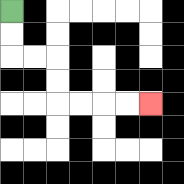{'start': '[0, 0]', 'end': '[6, 4]', 'path_directions': 'D,D,R,R,D,D,R,R,R,R', 'path_coordinates': '[[0, 0], [0, 1], [0, 2], [1, 2], [2, 2], [2, 3], [2, 4], [3, 4], [4, 4], [5, 4], [6, 4]]'}